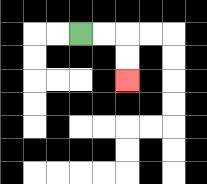{'start': '[3, 1]', 'end': '[5, 3]', 'path_directions': 'R,R,D,D', 'path_coordinates': '[[3, 1], [4, 1], [5, 1], [5, 2], [5, 3]]'}